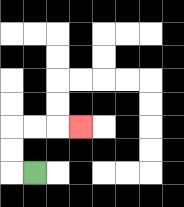{'start': '[1, 7]', 'end': '[3, 5]', 'path_directions': 'L,U,U,R,R,R', 'path_coordinates': '[[1, 7], [0, 7], [0, 6], [0, 5], [1, 5], [2, 5], [3, 5]]'}